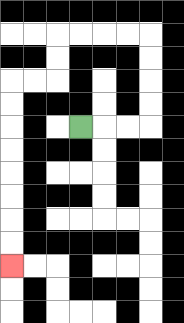{'start': '[3, 5]', 'end': '[0, 11]', 'path_directions': 'R,R,R,U,U,U,U,L,L,L,L,D,D,L,L,D,D,D,D,D,D,D,D', 'path_coordinates': '[[3, 5], [4, 5], [5, 5], [6, 5], [6, 4], [6, 3], [6, 2], [6, 1], [5, 1], [4, 1], [3, 1], [2, 1], [2, 2], [2, 3], [1, 3], [0, 3], [0, 4], [0, 5], [0, 6], [0, 7], [0, 8], [0, 9], [0, 10], [0, 11]]'}